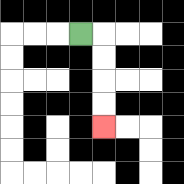{'start': '[3, 1]', 'end': '[4, 5]', 'path_directions': 'R,D,D,D,D', 'path_coordinates': '[[3, 1], [4, 1], [4, 2], [4, 3], [4, 4], [4, 5]]'}